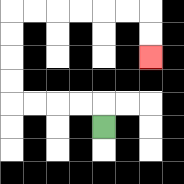{'start': '[4, 5]', 'end': '[6, 2]', 'path_directions': 'U,L,L,L,L,U,U,U,U,R,R,R,R,R,R,D,D', 'path_coordinates': '[[4, 5], [4, 4], [3, 4], [2, 4], [1, 4], [0, 4], [0, 3], [0, 2], [0, 1], [0, 0], [1, 0], [2, 0], [3, 0], [4, 0], [5, 0], [6, 0], [6, 1], [6, 2]]'}